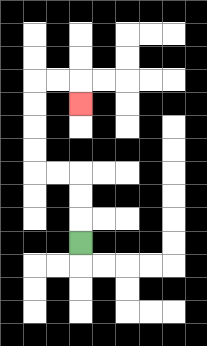{'start': '[3, 10]', 'end': '[3, 4]', 'path_directions': 'U,U,U,L,L,U,U,U,U,R,R,D', 'path_coordinates': '[[3, 10], [3, 9], [3, 8], [3, 7], [2, 7], [1, 7], [1, 6], [1, 5], [1, 4], [1, 3], [2, 3], [3, 3], [3, 4]]'}